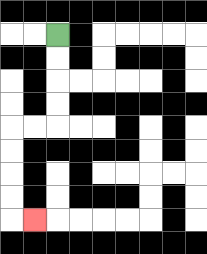{'start': '[2, 1]', 'end': '[1, 9]', 'path_directions': 'D,D,D,D,L,L,D,D,D,D,R', 'path_coordinates': '[[2, 1], [2, 2], [2, 3], [2, 4], [2, 5], [1, 5], [0, 5], [0, 6], [0, 7], [0, 8], [0, 9], [1, 9]]'}